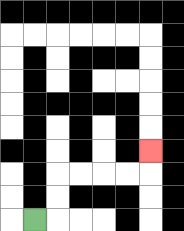{'start': '[1, 9]', 'end': '[6, 6]', 'path_directions': 'R,U,U,R,R,R,R,U', 'path_coordinates': '[[1, 9], [2, 9], [2, 8], [2, 7], [3, 7], [4, 7], [5, 7], [6, 7], [6, 6]]'}